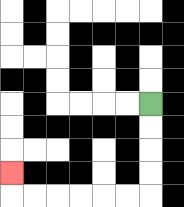{'start': '[6, 4]', 'end': '[0, 7]', 'path_directions': 'D,D,D,D,L,L,L,L,L,L,U', 'path_coordinates': '[[6, 4], [6, 5], [6, 6], [6, 7], [6, 8], [5, 8], [4, 8], [3, 8], [2, 8], [1, 8], [0, 8], [0, 7]]'}